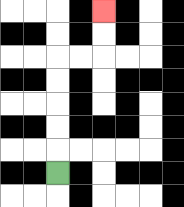{'start': '[2, 7]', 'end': '[4, 0]', 'path_directions': 'U,U,U,U,U,R,R,U,U', 'path_coordinates': '[[2, 7], [2, 6], [2, 5], [2, 4], [2, 3], [2, 2], [3, 2], [4, 2], [4, 1], [4, 0]]'}